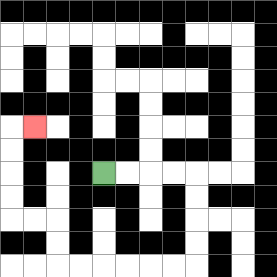{'start': '[4, 7]', 'end': '[1, 5]', 'path_directions': 'R,R,R,R,D,D,D,D,L,L,L,L,L,L,U,U,L,L,U,U,U,U,R', 'path_coordinates': '[[4, 7], [5, 7], [6, 7], [7, 7], [8, 7], [8, 8], [8, 9], [8, 10], [8, 11], [7, 11], [6, 11], [5, 11], [4, 11], [3, 11], [2, 11], [2, 10], [2, 9], [1, 9], [0, 9], [0, 8], [0, 7], [0, 6], [0, 5], [1, 5]]'}